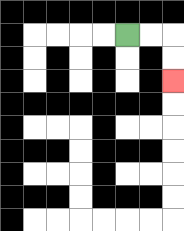{'start': '[5, 1]', 'end': '[7, 3]', 'path_directions': 'R,R,D,D', 'path_coordinates': '[[5, 1], [6, 1], [7, 1], [7, 2], [7, 3]]'}